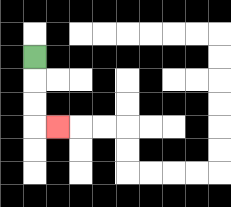{'start': '[1, 2]', 'end': '[2, 5]', 'path_directions': 'D,D,D,R', 'path_coordinates': '[[1, 2], [1, 3], [1, 4], [1, 5], [2, 5]]'}